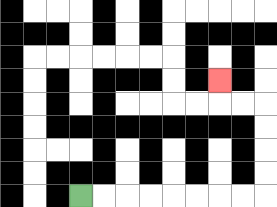{'start': '[3, 8]', 'end': '[9, 3]', 'path_directions': 'R,R,R,R,R,R,R,R,U,U,U,U,L,L,U', 'path_coordinates': '[[3, 8], [4, 8], [5, 8], [6, 8], [7, 8], [8, 8], [9, 8], [10, 8], [11, 8], [11, 7], [11, 6], [11, 5], [11, 4], [10, 4], [9, 4], [9, 3]]'}